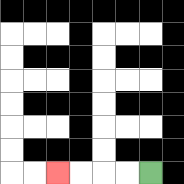{'start': '[6, 7]', 'end': '[2, 7]', 'path_directions': 'L,L,L,L', 'path_coordinates': '[[6, 7], [5, 7], [4, 7], [3, 7], [2, 7]]'}